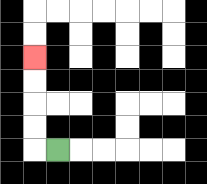{'start': '[2, 6]', 'end': '[1, 2]', 'path_directions': 'L,U,U,U,U', 'path_coordinates': '[[2, 6], [1, 6], [1, 5], [1, 4], [1, 3], [1, 2]]'}